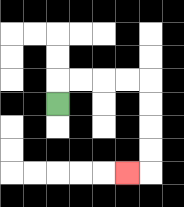{'start': '[2, 4]', 'end': '[5, 7]', 'path_directions': 'U,R,R,R,R,D,D,D,D,L', 'path_coordinates': '[[2, 4], [2, 3], [3, 3], [4, 3], [5, 3], [6, 3], [6, 4], [6, 5], [6, 6], [6, 7], [5, 7]]'}